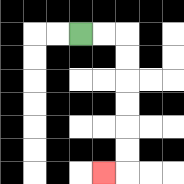{'start': '[3, 1]', 'end': '[4, 7]', 'path_directions': 'R,R,D,D,D,D,D,D,L', 'path_coordinates': '[[3, 1], [4, 1], [5, 1], [5, 2], [5, 3], [5, 4], [5, 5], [5, 6], [5, 7], [4, 7]]'}